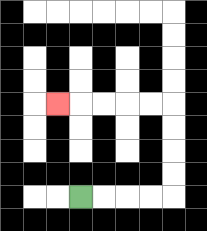{'start': '[3, 8]', 'end': '[2, 4]', 'path_directions': 'R,R,R,R,U,U,U,U,L,L,L,L,L', 'path_coordinates': '[[3, 8], [4, 8], [5, 8], [6, 8], [7, 8], [7, 7], [7, 6], [7, 5], [7, 4], [6, 4], [5, 4], [4, 4], [3, 4], [2, 4]]'}